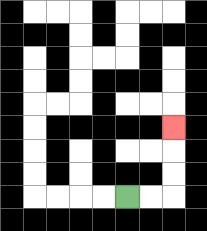{'start': '[5, 8]', 'end': '[7, 5]', 'path_directions': 'R,R,U,U,U', 'path_coordinates': '[[5, 8], [6, 8], [7, 8], [7, 7], [7, 6], [7, 5]]'}